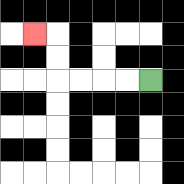{'start': '[6, 3]', 'end': '[1, 1]', 'path_directions': 'L,L,L,L,U,U,L', 'path_coordinates': '[[6, 3], [5, 3], [4, 3], [3, 3], [2, 3], [2, 2], [2, 1], [1, 1]]'}